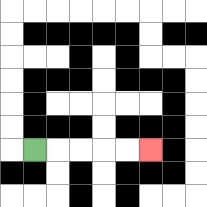{'start': '[1, 6]', 'end': '[6, 6]', 'path_directions': 'R,R,R,R,R', 'path_coordinates': '[[1, 6], [2, 6], [3, 6], [4, 6], [5, 6], [6, 6]]'}